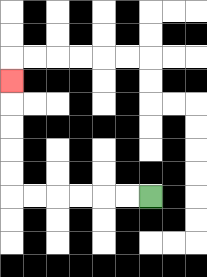{'start': '[6, 8]', 'end': '[0, 3]', 'path_directions': 'L,L,L,L,L,L,U,U,U,U,U', 'path_coordinates': '[[6, 8], [5, 8], [4, 8], [3, 8], [2, 8], [1, 8], [0, 8], [0, 7], [0, 6], [0, 5], [0, 4], [0, 3]]'}